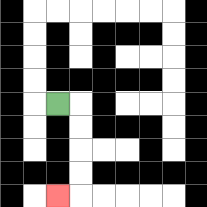{'start': '[2, 4]', 'end': '[2, 8]', 'path_directions': 'R,D,D,D,D,L', 'path_coordinates': '[[2, 4], [3, 4], [3, 5], [3, 6], [3, 7], [3, 8], [2, 8]]'}